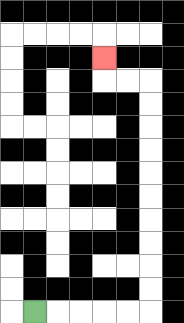{'start': '[1, 13]', 'end': '[4, 2]', 'path_directions': 'R,R,R,R,R,U,U,U,U,U,U,U,U,U,U,L,L,U', 'path_coordinates': '[[1, 13], [2, 13], [3, 13], [4, 13], [5, 13], [6, 13], [6, 12], [6, 11], [6, 10], [6, 9], [6, 8], [6, 7], [6, 6], [6, 5], [6, 4], [6, 3], [5, 3], [4, 3], [4, 2]]'}